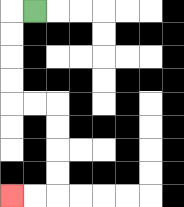{'start': '[1, 0]', 'end': '[0, 8]', 'path_directions': 'L,D,D,D,D,R,R,D,D,D,D,L,L', 'path_coordinates': '[[1, 0], [0, 0], [0, 1], [0, 2], [0, 3], [0, 4], [1, 4], [2, 4], [2, 5], [2, 6], [2, 7], [2, 8], [1, 8], [0, 8]]'}